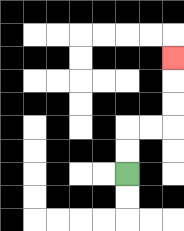{'start': '[5, 7]', 'end': '[7, 2]', 'path_directions': 'U,U,R,R,U,U,U', 'path_coordinates': '[[5, 7], [5, 6], [5, 5], [6, 5], [7, 5], [7, 4], [7, 3], [7, 2]]'}